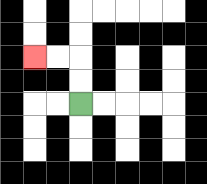{'start': '[3, 4]', 'end': '[1, 2]', 'path_directions': 'U,U,L,L', 'path_coordinates': '[[3, 4], [3, 3], [3, 2], [2, 2], [1, 2]]'}